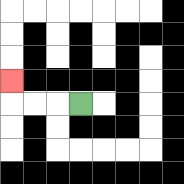{'start': '[3, 4]', 'end': '[0, 3]', 'path_directions': 'L,L,L,U', 'path_coordinates': '[[3, 4], [2, 4], [1, 4], [0, 4], [0, 3]]'}